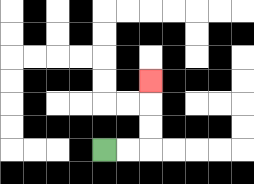{'start': '[4, 6]', 'end': '[6, 3]', 'path_directions': 'R,R,U,U,U', 'path_coordinates': '[[4, 6], [5, 6], [6, 6], [6, 5], [6, 4], [6, 3]]'}